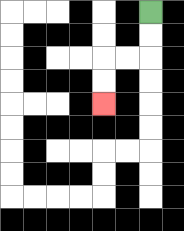{'start': '[6, 0]', 'end': '[4, 4]', 'path_directions': 'D,D,L,L,D,D', 'path_coordinates': '[[6, 0], [6, 1], [6, 2], [5, 2], [4, 2], [4, 3], [4, 4]]'}